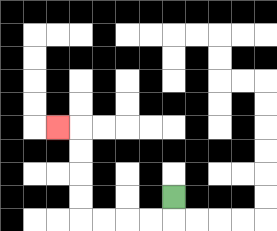{'start': '[7, 8]', 'end': '[2, 5]', 'path_directions': 'D,L,L,L,L,U,U,U,U,L', 'path_coordinates': '[[7, 8], [7, 9], [6, 9], [5, 9], [4, 9], [3, 9], [3, 8], [3, 7], [3, 6], [3, 5], [2, 5]]'}